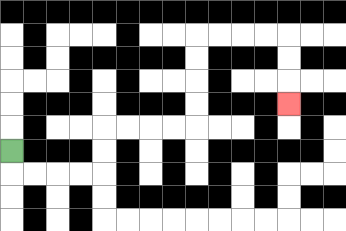{'start': '[0, 6]', 'end': '[12, 4]', 'path_directions': 'D,R,R,R,R,U,U,R,R,R,R,U,U,U,U,R,R,R,R,D,D,D', 'path_coordinates': '[[0, 6], [0, 7], [1, 7], [2, 7], [3, 7], [4, 7], [4, 6], [4, 5], [5, 5], [6, 5], [7, 5], [8, 5], [8, 4], [8, 3], [8, 2], [8, 1], [9, 1], [10, 1], [11, 1], [12, 1], [12, 2], [12, 3], [12, 4]]'}